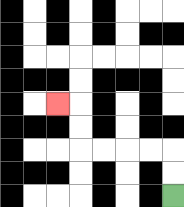{'start': '[7, 8]', 'end': '[2, 4]', 'path_directions': 'U,U,L,L,L,L,U,U,L', 'path_coordinates': '[[7, 8], [7, 7], [7, 6], [6, 6], [5, 6], [4, 6], [3, 6], [3, 5], [3, 4], [2, 4]]'}